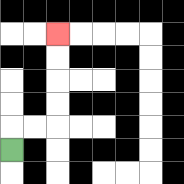{'start': '[0, 6]', 'end': '[2, 1]', 'path_directions': 'U,R,R,U,U,U,U', 'path_coordinates': '[[0, 6], [0, 5], [1, 5], [2, 5], [2, 4], [2, 3], [2, 2], [2, 1]]'}